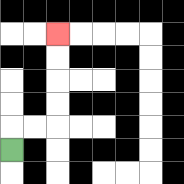{'start': '[0, 6]', 'end': '[2, 1]', 'path_directions': 'U,R,R,U,U,U,U', 'path_coordinates': '[[0, 6], [0, 5], [1, 5], [2, 5], [2, 4], [2, 3], [2, 2], [2, 1]]'}